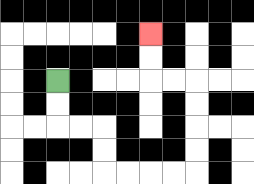{'start': '[2, 3]', 'end': '[6, 1]', 'path_directions': 'D,D,R,R,D,D,R,R,R,R,U,U,U,U,L,L,U,U', 'path_coordinates': '[[2, 3], [2, 4], [2, 5], [3, 5], [4, 5], [4, 6], [4, 7], [5, 7], [6, 7], [7, 7], [8, 7], [8, 6], [8, 5], [8, 4], [8, 3], [7, 3], [6, 3], [6, 2], [6, 1]]'}